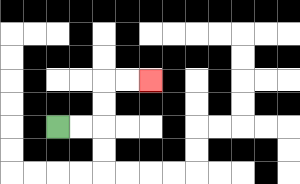{'start': '[2, 5]', 'end': '[6, 3]', 'path_directions': 'R,R,U,U,R,R', 'path_coordinates': '[[2, 5], [3, 5], [4, 5], [4, 4], [4, 3], [5, 3], [6, 3]]'}